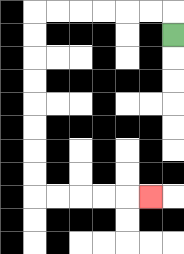{'start': '[7, 1]', 'end': '[6, 8]', 'path_directions': 'U,L,L,L,L,L,L,D,D,D,D,D,D,D,D,R,R,R,R,R', 'path_coordinates': '[[7, 1], [7, 0], [6, 0], [5, 0], [4, 0], [3, 0], [2, 0], [1, 0], [1, 1], [1, 2], [1, 3], [1, 4], [1, 5], [1, 6], [1, 7], [1, 8], [2, 8], [3, 8], [4, 8], [5, 8], [6, 8]]'}